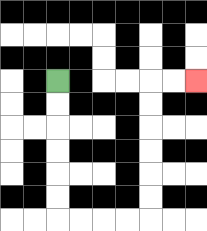{'start': '[2, 3]', 'end': '[8, 3]', 'path_directions': 'D,D,D,D,D,D,R,R,R,R,U,U,U,U,U,U,R,R', 'path_coordinates': '[[2, 3], [2, 4], [2, 5], [2, 6], [2, 7], [2, 8], [2, 9], [3, 9], [4, 9], [5, 9], [6, 9], [6, 8], [6, 7], [6, 6], [6, 5], [6, 4], [6, 3], [7, 3], [8, 3]]'}